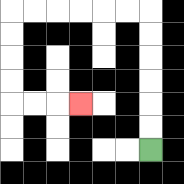{'start': '[6, 6]', 'end': '[3, 4]', 'path_directions': 'U,U,U,U,U,U,L,L,L,L,L,L,D,D,D,D,R,R,R', 'path_coordinates': '[[6, 6], [6, 5], [6, 4], [6, 3], [6, 2], [6, 1], [6, 0], [5, 0], [4, 0], [3, 0], [2, 0], [1, 0], [0, 0], [0, 1], [0, 2], [0, 3], [0, 4], [1, 4], [2, 4], [3, 4]]'}